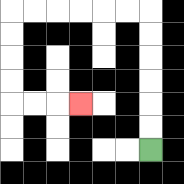{'start': '[6, 6]', 'end': '[3, 4]', 'path_directions': 'U,U,U,U,U,U,L,L,L,L,L,L,D,D,D,D,R,R,R', 'path_coordinates': '[[6, 6], [6, 5], [6, 4], [6, 3], [6, 2], [6, 1], [6, 0], [5, 0], [4, 0], [3, 0], [2, 0], [1, 0], [0, 0], [0, 1], [0, 2], [0, 3], [0, 4], [1, 4], [2, 4], [3, 4]]'}